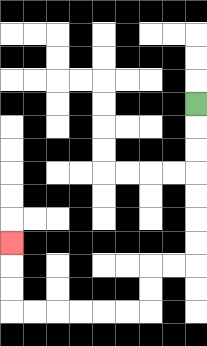{'start': '[8, 4]', 'end': '[0, 10]', 'path_directions': 'D,D,D,D,D,D,D,L,L,D,D,L,L,L,L,L,L,U,U,U', 'path_coordinates': '[[8, 4], [8, 5], [8, 6], [8, 7], [8, 8], [8, 9], [8, 10], [8, 11], [7, 11], [6, 11], [6, 12], [6, 13], [5, 13], [4, 13], [3, 13], [2, 13], [1, 13], [0, 13], [0, 12], [0, 11], [0, 10]]'}